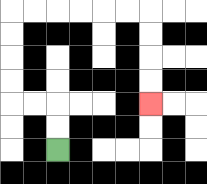{'start': '[2, 6]', 'end': '[6, 4]', 'path_directions': 'U,U,L,L,U,U,U,U,R,R,R,R,R,R,D,D,D,D', 'path_coordinates': '[[2, 6], [2, 5], [2, 4], [1, 4], [0, 4], [0, 3], [0, 2], [0, 1], [0, 0], [1, 0], [2, 0], [3, 0], [4, 0], [5, 0], [6, 0], [6, 1], [6, 2], [6, 3], [6, 4]]'}